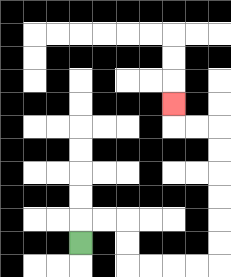{'start': '[3, 10]', 'end': '[7, 4]', 'path_directions': 'U,R,R,D,D,R,R,R,R,U,U,U,U,U,U,L,L,U', 'path_coordinates': '[[3, 10], [3, 9], [4, 9], [5, 9], [5, 10], [5, 11], [6, 11], [7, 11], [8, 11], [9, 11], [9, 10], [9, 9], [9, 8], [9, 7], [9, 6], [9, 5], [8, 5], [7, 5], [7, 4]]'}